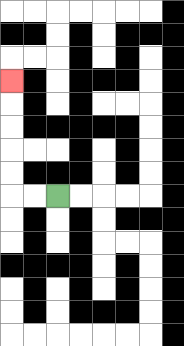{'start': '[2, 8]', 'end': '[0, 3]', 'path_directions': 'L,L,U,U,U,U,U', 'path_coordinates': '[[2, 8], [1, 8], [0, 8], [0, 7], [0, 6], [0, 5], [0, 4], [0, 3]]'}